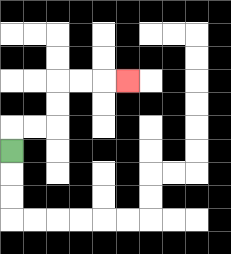{'start': '[0, 6]', 'end': '[5, 3]', 'path_directions': 'U,R,R,U,U,R,R,R', 'path_coordinates': '[[0, 6], [0, 5], [1, 5], [2, 5], [2, 4], [2, 3], [3, 3], [4, 3], [5, 3]]'}